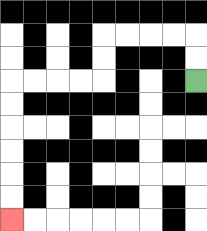{'start': '[8, 3]', 'end': '[0, 9]', 'path_directions': 'U,U,L,L,L,L,D,D,L,L,L,L,D,D,D,D,D,D', 'path_coordinates': '[[8, 3], [8, 2], [8, 1], [7, 1], [6, 1], [5, 1], [4, 1], [4, 2], [4, 3], [3, 3], [2, 3], [1, 3], [0, 3], [0, 4], [0, 5], [0, 6], [0, 7], [0, 8], [0, 9]]'}